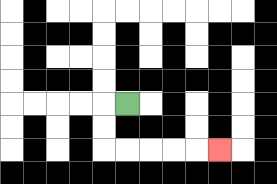{'start': '[5, 4]', 'end': '[9, 6]', 'path_directions': 'L,D,D,R,R,R,R,R', 'path_coordinates': '[[5, 4], [4, 4], [4, 5], [4, 6], [5, 6], [6, 6], [7, 6], [8, 6], [9, 6]]'}